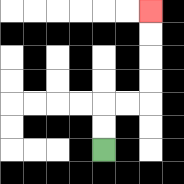{'start': '[4, 6]', 'end': '[6, 0]', 'path_directions': 'U,U,R,R,U,U,U,U', 'path_coordinates': '[[4, 6], [4, 5], [4, 4], [5, 4], [6, 4], [6, 3], [6, 2], [6, 1], [6, 0]]'}